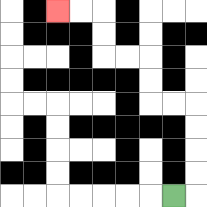{'start': '[7, 8]', 'end': '[2, 0]', 'path_directions': 'R,U,U,U,U,L,L,U,U,L,L,U,U,L,L', 'path_coordinates': '[[7, 8], [8, 8], [8, 7], [8, 6], [8, 5], [8, 4], [7, 4], [6, 4], [6, 3], [6, 2], [5, 2], [4, 2], [4, 1], [4, 0], [3, 0], [2, 0]]'}